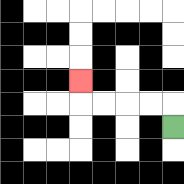{'start': '[7, 5]', 'end': '[3, 3]', 'path_directions': 'U,L,L,L,L,U', 'path_coordinates': '[[7, 5], [7, 4], [6, 4], [5, 4], [4, 4], [3, 4], [3, 3]]'}